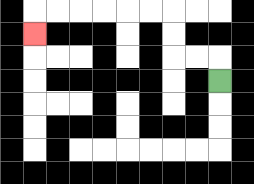{'start': '[9, 3]', 'end': '[1, 1]', 'path_directions': 'U,L,L,U,U,L,L,L,L,L,L,D', 'path_coordinates': '[[9, 3], [9, 2], [8, 2], [7, 2], [7, 1], [7, 0], [6, 0], [5, 0], [4, 0], [3, 0], [2, 0], [1, 0], [1, 1]]'}